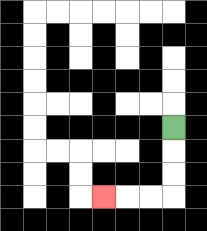{'start': '[7, 5]', 'end': '[4, 8]', 'path_directions': 'D,D,D,L,L,L', 'path_coordinates': '[[7, 5], [7, 6], [7, 7], [7, 8], [6, 8], [5, 8], [4, 8]]'}